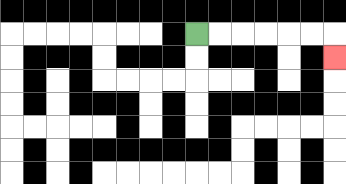{'start': '[8, 1]', 'end': '[14, 2]', 'path_directions': 'R,R,R,R,R,R,D', 'path_coordinates': '[[8, 1], [9, 1], [10, 1], [11, 1], [12, 1], [13, 1], [14, 1], [14, 2]]'}